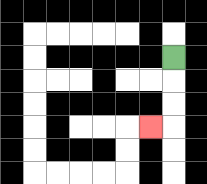{'start': '[7, 2]', 'end': '[6, 5]', 'path_directions': 'D,D,D,L', 'path_coordinates': '[[7, 2], [7, 3], [7, 4], [7, 5], [6, 5]]'}